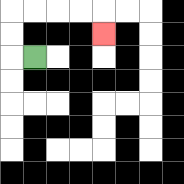{'start': '[1, 2]', 'end': '[4, 1]', 'path_directions': 'L,U,U,R,R,R,R,D', 'path_coordinates': '[[1, 2], [0, 2], [0, 1], [0, 0], [1, 0], [2, 0], [3, 0], [4, 0], [4, 1]]'}